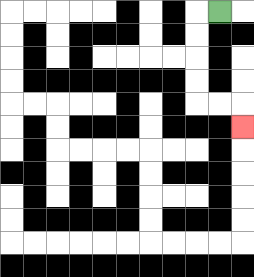{'start': '[9, 0]', 'end': '[10, 5]', 'path_directions': 'L,D,D,D,D,R,R,D', 'path_coordinates': '[[9, 0], [8, 0], [8, 1], [8, 2], [8, 3], [8, 4], [9, 4], [10, 4], [10, 5]]'}